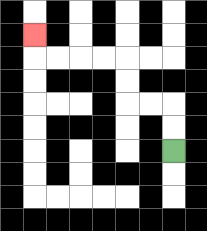{'start': '[7, 6]', 'end': '[1, 1]', 'path_directions': 'U,U,L,L,U,U,L,L,L,L,U', 'path_coordinates': '[[7, 6], [7, 5], [7, 4], [6, 4], [5, 4], [5, 3], [5, 2], [4, 2], [3, 2], [2, 2], [1, 2], [1, 1]]'}